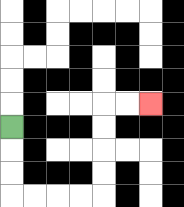{'start': '[0, 5]', 'end': '[6, 4]', 'path_directions': 'D,D,D,R,R,R,R,U,U,U,U,R,R', 'path_coordinates': '[[0, 5], [0, 6], [0, 7], [0, 8], [1, 8], [2, 8], [3, 8], [4, 8], [4, 7], [4, 6], [4, 5], [4, 4], [5, 4], [6, 4]]'}